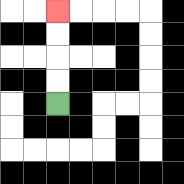{'start': '[2, 4]', 'end': '[2, 0]', 'path_directions': 'U,U,U,U', 'path_coordinates': '[[2, 4], [2, 3], [2, 2], [2, 1], [2, 0]]'}